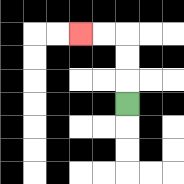{'start': '[5, 4]', 'end': '[3, 1]', 'path_directions': 'U,U,U,L,L', 'path_coordinates': '[[5, 4], [5, 3], [5, 2], [5, 1], [4, 1], [3, 1]]'}